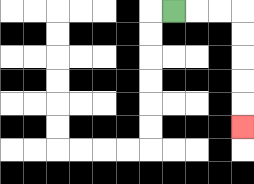{'start': '[7, 0]', 'end': '[10, 5]', 'path_directions': 'R,R,R,D,D,D,D,D', 'path_coordinates': '[[7, 0], [8, 0], [9, 0], [10, 0], [10, 1], [10, 2], [10, 3], [10, 4], [10, 5]]'}